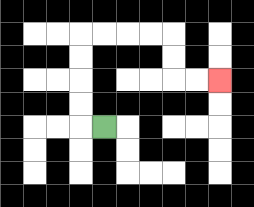{'start': '[4, 5]', 'end': '[9, 3]', 'path_directions': 'L,U,U,U,U,R,R,R,R,D,D,R,R', 'path_coordinates': '[[4, 5], [3, 5], [3, 4], [3, 3], [3, 2], [3, 1], [4, 1], [5, 1], [6, 1], [7, 1], [7, 2], [7, 3], [8, 3], [9, 3]]'}